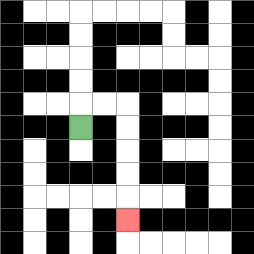{'start': '[3, 5]', 'end': '[5, 9]', 'path_directions': 'U,R,R,D,D,D,D,D', 'path_coordinates': '[[3, 5], [3, 4], [4, 4], [5, 4], [5, 5], [5, 6], [5, 7], [5, 8], [5, 9]]'}